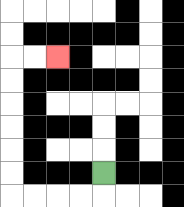{'start': '[4, 7]', 'end': '[2, 2]', 'path_directions': 'D,L,L,L,L,U,U,U,U,U,U,R,R', 'path_coordinates': '[[4, 7], [4, 8], [3, 8], [2, 8], [1, 8], [0, 8], [0, 7], [0, 6], [0, 5], [0, 4], [0, 3], [0, 2], [1, 2], [2, 2]]'}